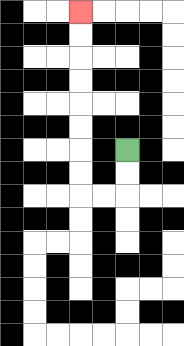{'start': '[5, 6]', 'end': '[3, 0]', 'path_directions': 'D,D,L,L,U,U,U,U,U,U,U,U', 'path_coordinates': '[[5, 6], [5, 7], [5, 8], [4, 8], [3, 8], [3, 7], [3, 6], [3, 5], [3, 4], [3, 3], [3, 2], [3, 1], [3, 0]]'}